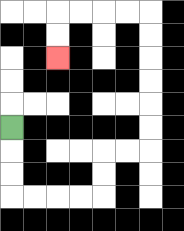{'start': '[0, 5]', 'end': '[2, 2]', 'path_directions': 'D,D,D,R,R,R,R,U,U,R,R,U,U,U,U,U,U,L,L,L,L,D,D', 'path_coordinates': '[[0, 5], [0, 6], [0, 7], [0, 8], [1, 8], [2, 8], [3, 8], [4, 8], [4, 7], [4, 6], [5, 6], [6, 6], [6, 5], [6, 4], [6, 3], [6, 2], [6, 1], [6, 0], [5, 0], [4, 0], [3, 0], [2, 0], [2, 1], [2, 2]]'}